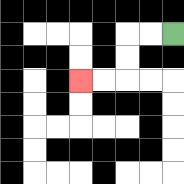{'start': '[7, 1]', 'end': '[3, 3]', 'path_directions': 'L,L,D,D,L,L', 'path_coordinates': '[[7, 1], [6, 1], [5, 1], [5, 2], [5, 3], [4, 3], [3, 3]]'}